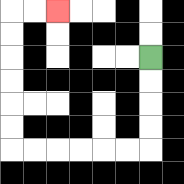{'start': '[6, 2]', 'end': '[2, 0]', 'path_directions': 'D,D,D,D,L,L,L,L,L,L,U,U,U,U,U,U,R,R', 'path_coordinates': '[[6, 2], [6, 3], [6, 4], [6, 5], [6, 6], [5, 6], [4, 6], [3, 6], [2, 6], [1, 6], [0, 6], [0, 5], [0, 4], [0, 3], [0, 2], [0, 1], [0, 0], [1, 0], [2, 0]]'}